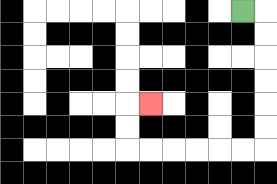{'start': '[10, 0]', 'end': '[6, 4]', 'path_directions': 'R,D,D,D,D,D,D,L,L,L,L,L,L,U,U,R', 'path_coordinates': '[[10, 0], [11, 0], [11, 1], [11, 2], [11, 3], [11, 4], [11, 5], [11, 6], [10, 6], [9, 6], [8, 6], [7, 6], [6, 6], [5, 6], [5, 5], [5, 4], [6, 4]]'}